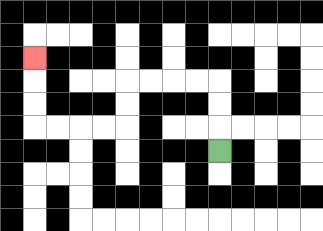{'start': '[9, 6]', 'end': '[1, 2]', 'path_directions': 'U,U,U,L,L,L,L,D,D,L,L,L,L,U,U,U', 'path_coordinates': '[[9, 6], [9, 5], [9, 4], [9, 3], [8, 3], [7, 3], [6, 3], [5, 3], [5, 4], [5, 5], [4, 5], [3, 5], [2, 5], [1, 5], [1, 4], [1, 3], [1, 2]]'}